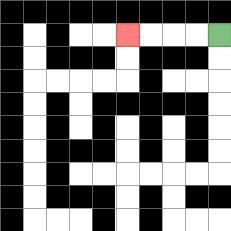{'start': '[9, 1]', 'end': '[5, 1]', 'path_directions': 'L,L,L,L', 'path_coordinates': '[[9, 1], [8, 1], [7, 1], [6, 1], [5, 1]]'}